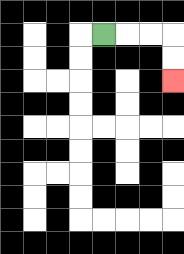{'start': '[4, 1]', 'end': '[7, 3]', 'path_directions': 'R,R,R,D,D', 'path_coordinates': '[[4, 1], [5, 1], [6, 1], [7, 1], [7, 2], [7, 3]]'}